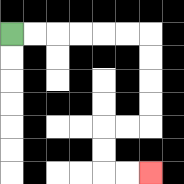{'start': '[0, 1]', 'end': '[6, 7]', 'path_directions': 'R,R,R,R,R,R,D,D,D,D,L,L,D,D,R,R', 'path_coordinates': '[[0, 1], [1, 1], [2, 1], [3, 1], [4, 1], [5, 1], [6, 1], [6, 2], [6, 3], [6, 4], [6, 5], [5, 5], [4, 5], [4, 6], [4, 7], [5, 7], [6, 7]]'}